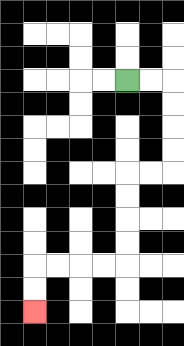{'start': '[5, 3]', 'end': '[1, 13]', 'path_directions': 'R,R,D,D,D,D,L,L,D,D,D,D,L,L,L,L,D,D', 'path_coordinates': '[[5, 3], [6, 3], [7, 3], [7, 4], [7, 5], [7, 6], [7, 7], [6, 7], [5, 7], [5, 8], [5, 9], [5, 10], [5, 11], [4, 11], [3, 11], [2, 11], [1, 11], [1, 12], [1, 13]]'}